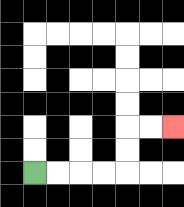{'start': '[1, 7]', 'end': '[7, 5]', 'path_directions': 'R,R,R,R,U,U,R,R', 'path_coordinates': '[[1, 7], [2, 7], [3, 7], [4, 7], [5, 7], [5, 6], [5, 5], [6, 5], [7, 5]]'}